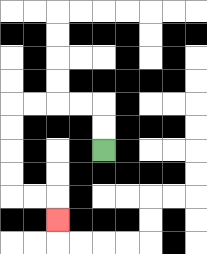{'start': '[4, 6]', 'end': '[2, 9]', 'path_directions': 'U,U,L,L,L,L,D,D,D,D,R,R,D', 'path_coordinates': '[[4, 6], [4, 5], [4, 4], [3, 4], [2, 4], [1, 4], [0, 4], [0, 5], [0, 6], [0, 7], [0, 8], [1, 8], [2, 8], [2, 9]]'}